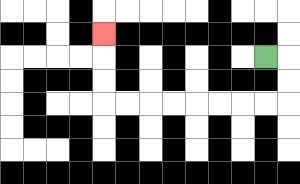{'start': '[11, 2]', 'end': '[4, 1]', 'path_directions': 'R,D,D,L,L,L,L,L,L,L,L,U,U,U', 'path_coordinates': '[[11, 2], [12, 2], [12, 3], [12, 4], [11, 4], [10, 4], [9, 4], [8, 4], [7, 4], [6, 4], [5, 4], [4, 4], [4, 3], [4, 2], [4, 1]]'}